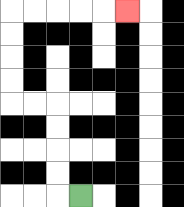{'start': '[3, 8]', 'end': '[5, 0]', 'path_directions': 'L,U,U,U,U,L,L,U,U,U,U,R,R,R,R,R', 'path_coordinates': '[[3, 8], [2, 8], [2, 7], [2, 6], [2, 5], [2, 4], [1, 4], [0, 4], [0, 3], [0, 2], [0, 1], [0, 0], [1, 0], [2, 0], [3, 0], [4, 0], [5, 0]]'}